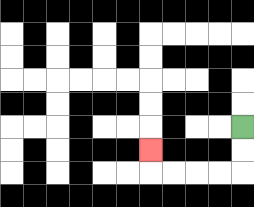{'start': '[10, 5]', 'end': '[6, 6]', 'path_directions': 'D,D,L,L,L,L,U', 'path_coordinates': '[[10, 5], [10, 6], [10, 7], [9, 7], [8, 7], [7, 7], [6, 7], [6, 6]]'}